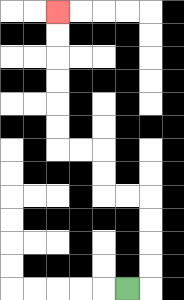{'start': '[5, 12]', 'end': '[2, 0]', 'path_directions': 'R,U,U,U,U,L,L,U,U,L,L,U,U,U,U,U,U', 'path_coordinates': '[[5, 12], [6, 12], [6, 11], [6, 10], [6, 9], [6, 8], [5, 8], [4, 8], [4, 7], [4, 6], [3, 6], [2, 6], [2, 5], [2, 4], [2, 3], [2, 2], [2, 1], [2, 0]]'}